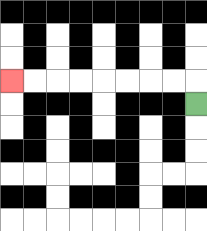{'start': '[8, 4]', 'end': '[0, 3]', 'path_directions': 'U,L,L,L,L,L,L,L,L', 'path_coordinates': '[[8, 4], [8, 3], [7, 3], [6, 3], [5, 3], [4, 3], [3, 3], [2, 3], [1, 3], [0, 3]]'}